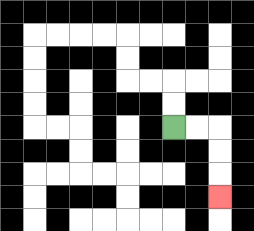{'start': '[7, 5]', 'end': '[9, 8]', 'path_directions': 'R,R,D,D,D', 'path_coordinates': '[[7, 5], [8, 5], [9, 5], [9, 6], [9, 7], [9, 8]]'}